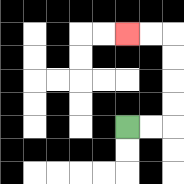{'start': '[5, 5]', 'end': '[5, 1]', 'path_directions': 'R,R,U,U,U,U,L,L', 'path_coordinates': '[[5, 5], [6, 5], [7, 5], [7, 4], [7, 3], [7, 2], [7, 1], [6, 1], [5, 1]]'}